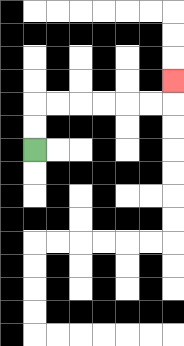{'start': '[1, 6]', 'end': '[7, 3]', 'path_directions': 'U,U,R,R,R,R,R,R,U', 'path_coordinates': '[[1, 6], [1, 5], [1, 4], [2, 4], [3, 4], [4, 4], [5, 4], [6, 4], [7, 4], [7, 3]]'}